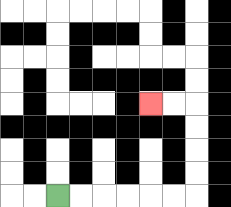{'start': '[2, 8]', 'end': '[6, 4]', 'path_directions': 'R,R,R,R,R,R,U,U,U,U,L,L', 'path_coordinates': '[[2, 8], [3, 8], [4, 8], [5, 8], [6, 8], [7, 8], [8, 8], [8, 7], [8, 6], [8, 5], [8, 4], [7, 4], [6, 4]]'}